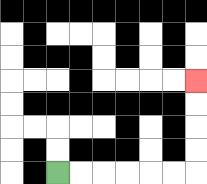{'start': '[2, 7]', 'end': '[8, 3]', 'path_directions': 'R,R,R,R,R,R,U,U,U,U', 'path_coordinates': '[[2, 7], [3, 7], [4, 7], [5, 7], [6, 7], [7, 7], [8, 7], [8, 6], [8, 5], [8, 4], [8, 3]]'}